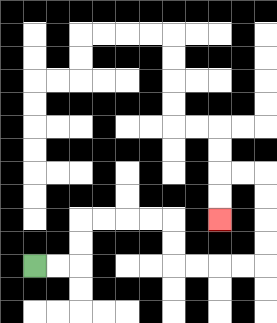{'start': '[1, 11]', 'end': '[9, 9]', 'path_directions': 'R,R,U,U,R,R,R,R,D,D,R,R,R,R,U,U,U,U,L,L,D,D', 'path_coordinates': '[[1, 11], [2, 11], [3, 11], [3, 10], [3, 9], [4, 9], [5, 9], [6, 9], [7, 9], [7, 10], [7, 11], [8, 11], [9, 11], [10, 11], [11, 11], [11, 10], [11, 9], [11, 8], [11, 7], [10, 7], [9, 7], [9, 8], [9, 9]]'}